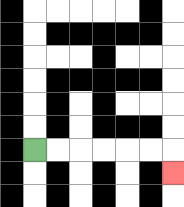{'start': '[1, 6]', 'end': '[7, 7]', 'path_directions': 'R,R,R,R,R,R,D', 'path_coordinates': '[[1, 6], [2, 6], [3, 6], [4, 6], [5, 6], [6, 6], [7, 6], [7, 7]]'}